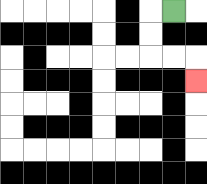{'start': '[7, 0]', 'end': '[8, 3]', 'path_directions': 'L,D,D,R,R,D', 'path_coordinates': '[[7, 0], [6, 0], [6, 1], [6, 2], [7, 2], [8, 2], [8, 3]]'}